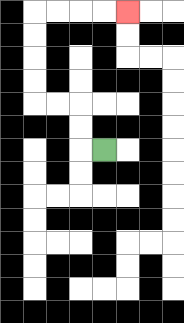{'start': '[4, 6]', 'end': '[5, 0]', 'path_directions': 'L,U,U,L,L,U,U,U,U,R,R,R,R', 'path_coordinates': '[[4, 6], [3, 6], [3, 5], [3, 4], [2, 4], [1, 4], [1, 3], [1, 2], [1, 1], [1, 0], [2, 0], [3, 0], [4, 0], [5, 0]]'}